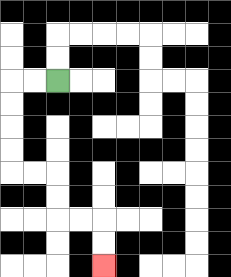{'start': '[2, 3]', 'end': '[4, 11]', 'path_directions': 'L,L,D,D,D,D,R,R,D,D,R,R,D,D', 'path_coordinates': '[[2, 3], [1, 3], [0, 3], [0, 4], [0, 5], [0, 6], [0, 7], [1, 7], [2, 7], [2, 8], [2, 9], [3, 9], [4, 9], [4, 10], [4, 11]]'}